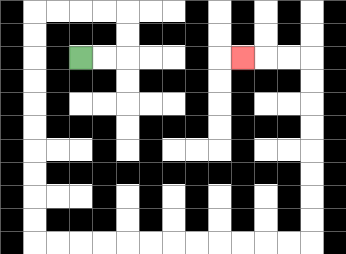{'start': '[3, 2]', 'end': '[10, 2]', 'path_directions': 'R,R,U,U,L,L,L,L,D,D,D,D,D,D,D,D,D,D,R,R,R,R,R,R,R,R,R,R,R,R,U,U,U,U,U,U,U,U,L,L,L', 'path_coordinates': '[[3, 2], [4, 2], [5, 2], [5, 1], [5, 0], [4, 0], [3, 0], [2, 0], [1, 0], [1, 1], [1, 2], [1, 3], [1, 4], [1, 5], [1, 6], [1, 7], [1, 8], [1, 9], [1, 10], [2, 10], [3, 10], [4, 10], [5, 10], [6, 10], [7, 10], [8, 10], [9, 10], [10, 10], [11, 10], [12, 10], [13, 10], [13, 9], [13, 8], [13, 7], [13, 6], [13, 5], [13, 4], [13, 3], [13, 2], [12, 2], [11, 2], [10, 2]]'}